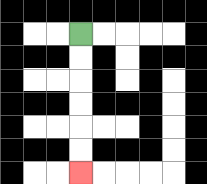{'start': '[3, 1]', 'end': '[3, 7]', 'path_directions': 'D,D,D,D,D,D', 'path_coordinates': '[[3, 1], [3, 2], [3, 3], [3, 4], [3, 5], [3, 6], [3, 7]]'}